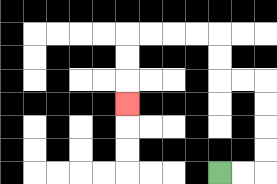{'start': '[9, 7]', 'end': '[5, 4]', 'path_directions': 'R,R,U,U,U,U,L,L,U,U,L,L,L,L,D,D,D', 'path_coordinates': '[[9, 7], [10, 7], [11, 7], [11, 6], [11, 5], [11, 4], [11, 3], [10, 3], [9, 3], [9, 2], [9, 1], [8, 1], [7, 1], [6, 1], [5, 1], [5, 2], [5, 3], [5, 4]]'}